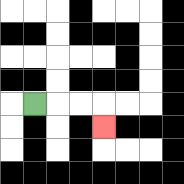{'start': '[1, 4]', 'end': '[4, 5]', 'path_directions': 'R,R,R,D', 'path_coordinates': '[[1, 4], [2, 4], [3, 4], [4, 4], [4, 5]]'}